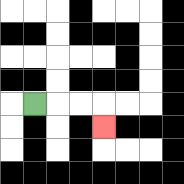{'start': '[1, 4]', 'end': '[4, 5]', 'path_directions': 'R,R,R,D', 'path_coordinates': '[[1, 4], [2, 4], [3, 4], [4, 4], [4, 5]]'}